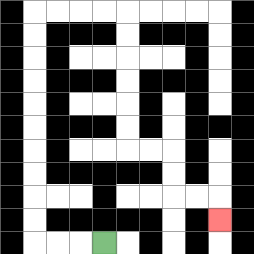{'start': '[4, 10]', 'end': '[9, 9]', 'path_directions': 'L,L,L,U,U,U,U,U,U,U,U,U,U,R,R,R,R,D,D,D,D,D,D,R,R,D,D,R,R,D', 'path_coordinates': '[[4, 10], [3, 10], [2, 10], [1, 10], [1, 9], [1, 8], [1, 7], [1, 6], [1, 5], [1, 4], [1, 3], [1, 2], [1, 1], [1, 0], [2, 0], [3, 0], [4, 0], [5, 0], [5, 1], [5, 2], [5, 3], [5, 4], [5, 5], [5, 6], [6, 6], [7, 6], [7, 7], [7, 8], [8, 8], [9, 8], [9, 9]]'}